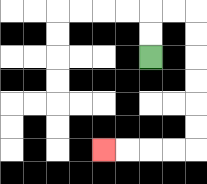{'start': '[6, 2]', 'end': '[4, 6]', 'path_directions': 'U,U,R,R,D,D,D,D,D,D,L,L,L,L', 'path_coordinates': '[[6, 2], [6, 1], [6, 0], [7, 0], [8, 0], [8, 1], [8, 2], [8, 3], [8, 4], [8, 5], [8, 6], [7, 6], [6, 6], [5, 6], [4, 6]]'}